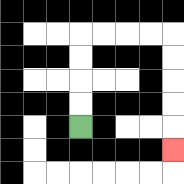{'start': '[3, 5]', 'end': '[7, 6]', 'path_directions': 'U,U,U,U,R,R,R,R,D,D,D,D,D', 'path_coordinates': '[[3, 5], [3, 4], [3, 3], [3, 2], [3, 1], [4, 1], [5, 1], [6, 1], [7, 1], [7, 2], [7, 3], [7, 4], [7, 5], [7, 6]]'}